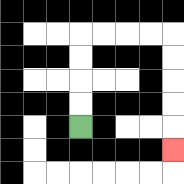{'start': '[3, 5]', 'end': '[7, 6]', 'path_directions': 'U,U,U,U,R,R,R,R,D,D,D,D,D', 'path_coordinates': '[[3, 5], [3, 4], [3, 3], [3, 2], [3, 1], [4, 1], [5, 1], [6, 1], [7, 1], [7, 2], [7, 3], [7, 4], [7, 5], [7, 6]]'}